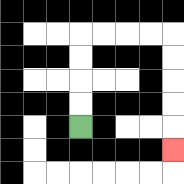{'start': '[3, 5]', 'end': '[7, 6]', 'path_directions': 'U,U,U,U,R,R,R,R,D,D,D,D,D', 'path_coordinates': '[[3, 5], [3, 4], [3, 3], [3, 2], [3, 1], [4, 1], [5, 1], [6, 1], [7, 1], [7, 2], [7, 3], [7, 4], [7, 5], [7, 6]]'}